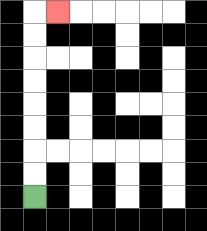{'start': '[1, 8]', 'end': '[2, 0]', 'path_directions': 'U,U,U,U,U,U,U,U,R', 'path_coordinates': '[[1, 8], [1, 7], [1, 6], [1, 5], [1, 4], [1, 3], [1, 2], [1, 1], [1, 0], [2, 0]]'}